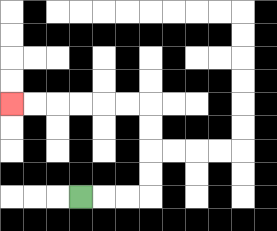{'start': '[3, 8]', 'end': '[0, 4]', 'path_directions': 'R,R,R,U,U,U,U,L,L,L,L,L,L', 'path_coordinates': '[[3, 8], [4, 8], [5, 8], [6, 8], [6, 7], [6, 6], [6, 5], [6, 4], [5, 4], [4, 4], [3, 4], [2, 4], [1, 4], [0, 4]]'}